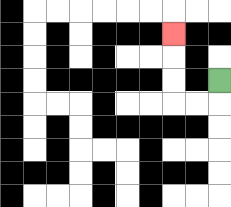{'start': '[9, 3]', 'end': '[7, 1]', 'path_directions': 'D,L,L,U,U,U', 'path_coordinates': '[[9, 3], [9, 4], [8, 4], [7, 4], [7, 3], [7, 2], [7, 1]]'}